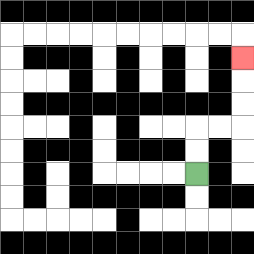{'start': '[8, 7]', 'end': '[10, 2]', 'path_directions': 'U,U,R,R,U,U,U', 'path_coordinates': '[[8, 7], [8, 6], [8, 5], [9, 5], [10, 5], [10, 4], [10, 3], [10, 2]]'}